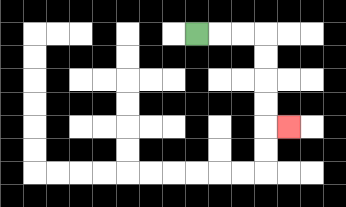{'start': '[8, 1]', 'end': '[12, 5]', 'path_directions': 'R,R,R,D,D,D,D,R', 'path_coordinates': '[[8, 1], [9, 1], [10, 1], [11, 1], [11, 2], [11, 3], [11, 4], [11, 5], [12, 5]]'}